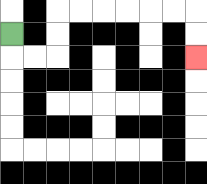{'start': '[0, 1]', 'end': '[8, 2]', 'path_directions': 'D,R,R,U,U,R,R,R,R,R,R,D,D', 'path_coordinates': '[[0, 1], [0, 2], [1, 2], [2, 2], [2, 1], [2, 0], [3, 0], [4, 0], [5, 0], [6, 0], [7, 0], [8, 0], [8, 1], [8, 2]]'}